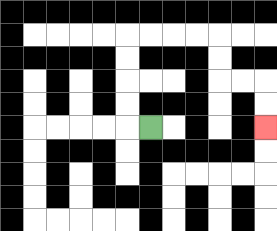{'start': '[6, 5]', 'end': '[11, 5]', 'path_directions': 'L,U,U,U,U,R,R,R,R,D,D,R,R,D,D', 'path_coordinates': '[[6, 5], [5, 5], [5, 4], [5, 3], [5, 2], [5, 1], [6, 1], [7, 1], [8, 1], [9, 1], [9, 2], [9, 3], [10, 3], [11, 3], [11, 4], [11, 5]]'}